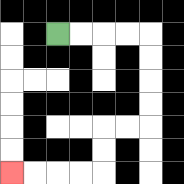{'start': '[2, 1]', 'end': '[0, 7]', 'path_directions': 'R,R,R,R,D,D,D,D,L,L,D,D,L,L,L,L', 'path_coordinates': '[[2, 1], [3, 1], [4, 1], [5, 1], [6, 1], [6, 2], [6, 3], [6, 4], [6, 5], [5, 5], [4, 5], [4, 6], [4, 7], [3, 7], [2, 7], [1, 7], [0, 7]]'}